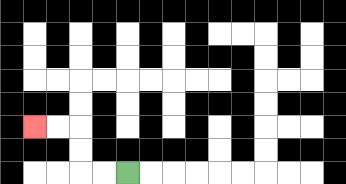{'start': '[5, 7]', 'end': '[1, 5]', 'path_directions': 'L,L,U,U,L,L', 'path_coordinates': '[[5, 7], [4, 7], [3, 7], [3, 6], [3, 5], [2, 5], [1, 5]]'}